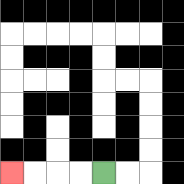{'start': '[4, 7]', 'end': '[0, 7]', 'path_directions': 'L,L,L,L', 'path_coordinates': '[[4, 7], [3, 7], [2, 7], [1, 7], [0, 7]]'}